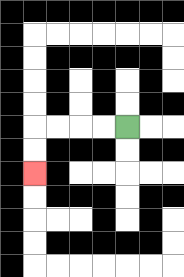{'start': '[5, 5]', 'end': '[1, 7]', 'path_directions': 'L,L,L,L,D,D', 'path_coordinates': '[[5, 5], [4, 5], [3, 5], [2, 5], [1, 5], [1, 6], [1, 7]]'}